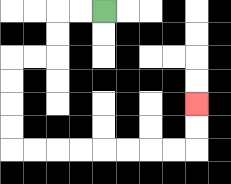{'start': '[4, 0]', 'end': '[8, 4]', 'path_directions': 'L,L,D,D,L,L,D,D,D,D,R,R,R,R,R,R,R,R,U,U', 'path_coordinates': '[[4, 0], [3, 0], [2, 0], [2, 1], [2, 2], [1, 2], [0, 2], [0, 3], [0, 4], [0, 5], [0, 6], [1, 6], [2, 6], [3, 6], [4, 6], [5, 6], [6, 6], [7, 6], [8, 6], [8, 5], [8, 4]]'}